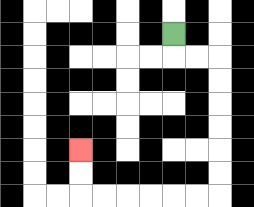{'start': '[7, 1]', 'end': '[3, 6]', 'path_directions': 'D,R,R,D,D,D,D,D,D,L,L,L,L,L,L,U,U', 'path_coordinates': '[[7, 1], [7, 2], [8, 2], [9, 2], [9, 3], [9, 4], [9, 5], [9, 6], [9, 7], [9, 8], [8, 8], [7, 8], [6, 8], [5, 8], [4, 8], [3, 8], [3, 7], [3, 6]]'}